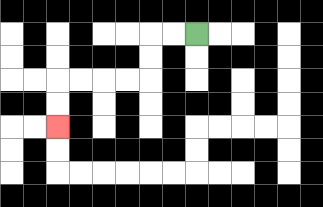{'start': '[8, 1]', 'end': '[2, 5]', 'path_directions': 'L,L,D,D,L,L,L,L,D,D', 'path_coordinates': '[[8, 1], [7, 1], [6, 1], [6, 2], [6, 3], [5, 3], [4, 3], [3, 3], [2, 3], [2, 4], [2, 5]]'}